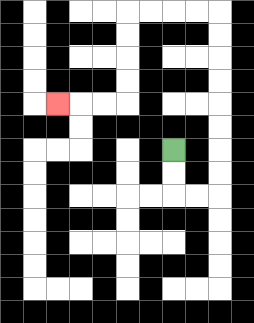{'start': '[7, 6]', 'end': '[2, 4]', 'path_directions': 'D,D,R,R,U,U,U,U,U,U,U,U,L,L,L,L,D,D,D,D,L,L,L', 'path_coordinates': '[[7, 6], [7, 7], [7, 8], [8, 8], [9, 8], [9, 7], [9, 6], [9, 5], [9, 4], [9, 3], [9, 2], [9, 1], [9, 0], [8, 0], [7, 0], [6, 0], [5, 0], [5, 1], [5, 2], [5, 3], [5, 4], [4, 4], [3, 4], [2, 4]]'}